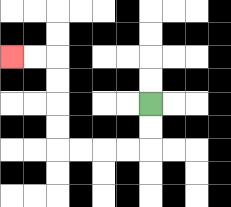{'start': '[6, 4]', 'end': '[0, 2]', 'path_directions': 'D,D,L,L,L,L,U,U,U,U,L,L', 'path_coordinates': '[[6, 4], [6, 5], [6, 6], [5, 6], [4, 6], [3, 6], [2, 6], [2, 5], [2, 4], [2, 3], [2, 2], [1, 2], [0, 2]]'}